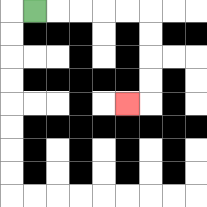{'start': '[1, 0]', 'end': '[5, 4]', 'path_directions': 'R,R,R,R,R,D,D,D,D,L', 'path_coordinates': '[[1, 0], [2, 0], [3, 0], [4, 0], [5, 0], [6, 0], [6, 1], [6, 2], [6, 3], [6, 4], [5, 4]]'}